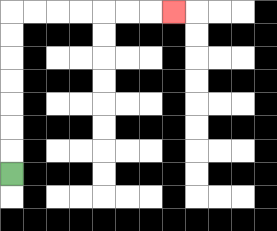{'start': '[0, 7]', 'end': '[7, 0]', 'path_directions': 'U,U,U,U,U,U,U,R,R,R,R,R,R,R', 'path_coordinates': '[[0, 7], [0, 6], [0, 5], [0, 4], [0, 3], [0, 2], [0, 1], [0, 0], [1, 0], [2, 0], [3, 0], [4, 0], [5, 0], [6, 0], [7, 0]]'}